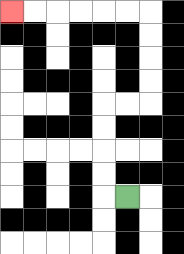{'start': '[5, 8]', 'end': '[0, 0]', 'path_directions': 'L,U,U,U,U,R,R,U,U,U,U,L,L,L,L,L,L', 'path_coordinates': '[[5, 8], [4, 8], [4, 7], [4, 6], [4, 5], [4, 4], [5, 4], [6, 4], [6, 3], [6, 2], [6, 1], [6, 0], [5, 0], [4, 0], [3, 0], [2, 0], [1, 0], [0, 0]]'}